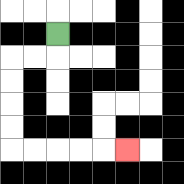{'start': '[2, 1]', 'end': '[5, 6]', 'path_directions': 'D,L,L,D,D,D,D,R,R,R,R,R', 'path_coordinates': '[[2, 1], [2, 2], [1, 2], [0, 2], [0, 3], [0, 4], [0, 5], [0, 6], [1, 6], [2, 6], [3, 6], [4, 6], [5, 6]]'}